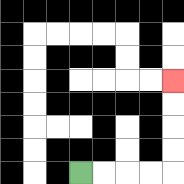{'start': '[3, 7]', 'end': '[7, 3]', 'path_directions': 'R,R,R,R,U,U,U,U', 'path_coordinates': '[[3, 7], [4, 7], [5, 7], [6, 7], [7, 7], [7, 6], [7, 5], [7, 4], [7, 3]]'}